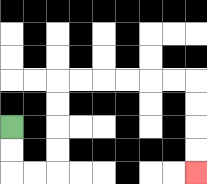{'start': '[0, 5]', 'end': '[8, 7]', 'path_directions': 'D,D,R,R,U,U,U,U,R,R,R,R,R,R,D,D,D,D', 'path_coordinates': '[[0, 5], [0, 6], [0, 7], [1, 7], [2, 7], [2, 6], [2, 5], [2, 4], [2, 3], [3, 3], [4, 3], [5, 3], [6, 3], [7, 3], [8, 3], [8, 4], [8, 5], [8, 6], [8, 7]]'}